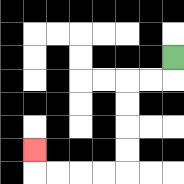{'start': '[7, 2]', 'end': '[1, 6]', 'path_directions': 'D,L,L,D,D,D,D,L,L,L,L,U', 'path_coordinates': '[[7, 2], [7, 3], [6, 3], [5, 3], [5, 4], [5, 5], [5, 6], [5, 7], [4, 7], [3, 7], [2, 7], [1, 7], [1, 6]]'}